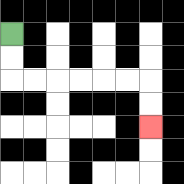{'start': '[0, 1]', 'end': '[6, 5]', 'path_directions': 'D,D,R,R,R,R,R,R,D,D', 'path_coordinates': '[[0, 1], [0, 2], [0, 3], [1, 3], [2, 3], [3, 3], [4, 3], [5, 3], [6, 3], [6, 4], [6, 5]]'}